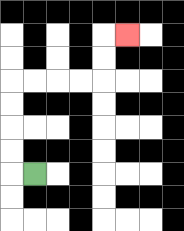{'start': '[1, 7]', 'end': '[5, 1]', 'path_directions': 'L,U,U,U,U,R,R,R,R,U,U,R', 'path_coordinates': '[[1, 7], [0, 7], [0, 6], [0, 5], [0, 4], [0, 3], [1, 3], [2, 3], [3, 3], [4, 3], [4, 2], [4, 1], [5, 1]]'}